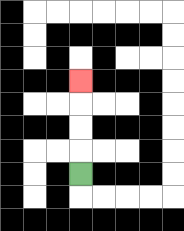{'start': '[3, 7]', 'end': '[3, 3]', 'path_directions': 'U,U,U,U', 'path_coordinates': '[[3, 7], [3, 6], [3, 5], [3, 4], [3, 3]]'}